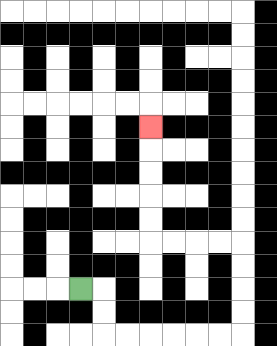{'start': '[3, 12]', 'end': '[6, 5]', 'path_directions': 'R,D,D,R,R,R,R,R,R,U,U,U,U,L,L,L,L,U,U,U,U,U', 'path_coordinates': '[[3, 12], [4, 12], [4, 13], [4, 14], [5, 14], [6, 14], [7, 14], [8, 14], [9, 14], [10, 14], [10, 13], [10, 12], [10, 11], [10, 10], [9, 10], [8, 10], [7, 10], [6, 10], [6, 9], [6, 8], [6, 7], [6, 6], [6, 5]]'}